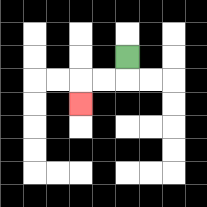{'start': '[5, 2]', 'end': '[3, 4]', 'path_directions': 'D,L,L,D', 'path_coordinates': '[[5, 2], [5, 3], [4, 3], [3, 3], [3, 4]]'}